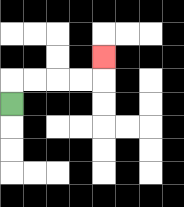{'start': '[0, 4]', 'end': '[4, 2]', 'path_directions': 'U,R,R,R,R,U', 'path_coordinates': '[[0, 4], [0, 3], [1, 3], [2, 3], [3, 3], [4, 3], [4, 2]]'}